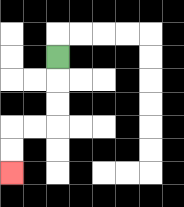{'start': '[2, 2]', 'end': '[0, 7]', 'path_directions': 'D,D,D,L,L,D,D', 'path_coordinates': '[[2, 2], [2, 3], [2, 4], [2, 5], [1, 5], [0, 5], [0, 6], [0, 7]]'}